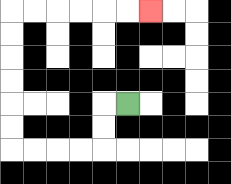{'start': '[5, 4]', 'end': '[6, 0]', 'path_directions': 'L,D,D,L,L,L,L,U,U,U,U,U,U,R,R,R,R,R,R', 'path_coordinates': '[[5, 4], [4, 4], [4, 5], [4, 6], [3, 6], [2, 6], [1, 6], [0, 6], [0, 5], [0, 4], [0, 3], [0, 2], [0, 1], [0, 0], [1, 0], [2, 0], [3, 0], [4, 0], [5, 0], [6, 0]]'}